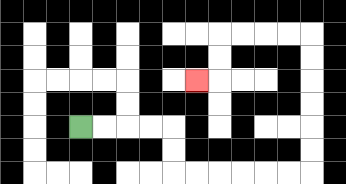{'start': '[3, 5]', 'end': '[8, 3]', 'path_directions': 'R,R,R,R,D,D,R,R,R,R,R,R,U,U,U,U,U,U,L,L,L,L,D,D,L', 'path_coordinates': '[[3, 5], [4, 5], [5, 5], [6, 5], [7, 5], [7, 6], [7, 7], [8, 7], [9, 7], [10, 7], [11, 7], [12, 7], [13, 7], [13, 6], [13, 5], [13, 4], [13, 3], [13, 2], [13, 1], [12, 1], [11, 1], [10, 1], [9, 1], [9, 2], [9, 3], [8, 3]]'}